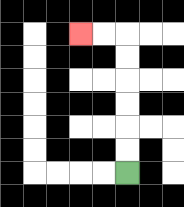{'start': '[5, 7]', 'end': '[3, 1]', 'path_directions': 'U,U,U,U,U,U,L,L', 'path_coordinates': '[[5, 7], [5, 6], [5, 5], [5, 4], [5, 3], [5, 2], [5, 1], [4, 1], [3, 1]]'}